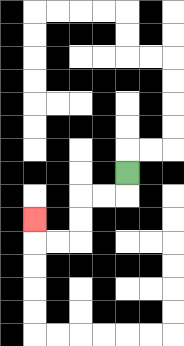{'start': '[5, 7]', 'end': '[1, 9]', 'path_directions': 'D,L,L,D,D,L,L,U', 'path_coordinates': '[[5, 7], [5, 8], [4, 8], [3, 8], [3, 9], [3, 10], [2, 10], [1, 10], [1, 9]]'}